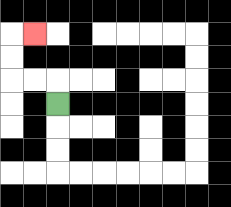{'start': '[2, 4]', 'end': '[1, 1]', 'path_directions': 'U,L,L,U,U,R', 'path_coordinates': '[[2, 4], [2, 3], [1, 3], [0, 3], [0, 2], [0, 1], [1, 1]]'}